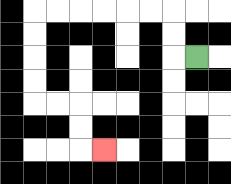{'start': '[8, 2]', 'end': '[4, 6]', 'path_directions': 'L,U,U,L,L,L,L,L,L,D,D,D,D,R,R,D,D,R', 'path_coordinates': '[[8, 2], [7, 2], [7, 1], [7, 0], [6, 0], [5, 0], [4, 0], [3, 0], [2, 0], [1, 0], [1, 1], [1, 2], [1, 3], [1, 4], [2, 4], [3, 4], [3, 5], [3, 6], [4, 6]]'}